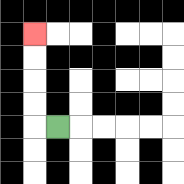{'start': '[2, 5]', 'end': '[1, 1]', 'path_directions': 'L,U,U,U,U', 'path_coordinates': '[[2, 5], [1, 5], [1, 4], [1, 3], [1, 2], [1, 1]]'}